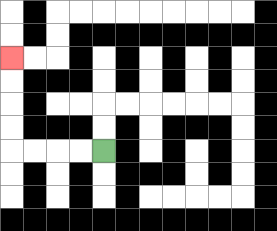{'start': '[4, 6]', 'end': '[0, 2]', 'path_directions': 'L,L,L,L,U,U,U,U', 'path_coordinates': '[[4, 6], [3, 6], [2, 6], [1, 6], [0, 6], [0, 5], [0, 4], [0, 3], [0, 2]]'}